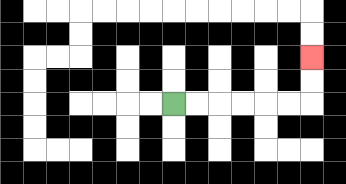{'start': '[7, 4]', 'end': '[13, 2]', 'path_directions': 'R,R,R,R,R,R,U,U', 'path_coordinates': '[[7, 4], [8, 4], [9, 4], [10, 4], [11, 4], [12, 4], [13, 4], [13, 3], [13, 2]]'}